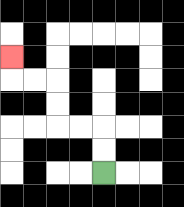{'start': '[4, 7]', 'end': '[0, 2]', 'path_directions': 'U,U,L,L,U,U,L,L,U', 'path_coordinates': '[[4, 7], [4, 6], [4, 5], [3, 5], [2, 5], [2, 4], [2, 3], [1, 3], [0, 3], [0, 2]]'}